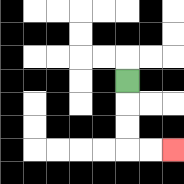{'start': '[5, 3]', 'end': '[7, 6]', 'path_directions': 'D,D,D,R,R', 'path_coordinates': '[[5, 3], [5, 4], [5, 5], [5, 6], [6, 6], [7, 6]]'}